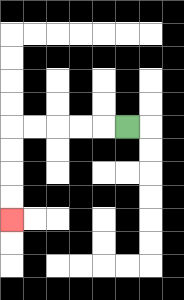{'start': '[5, 5]', 'end': '[0, 9]', 'path_directions': 'L,L,L,L,L,D,D,D,D', 'path_coordinates': '[[5, 5], [4, 5], [3, 5], [2, 5], [1, 5], [0, 5], [0, 6], [0, 7], [0, 8], [0, 9]]'}